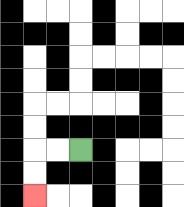{'start': '[3, 6]', 'end': '[1, 8]', 'path_directions': 'L,L,D,D', 'path_coordinates': '[[3, 6], [2, 6], [1, 6], [1, 7], [1, 8]]'}